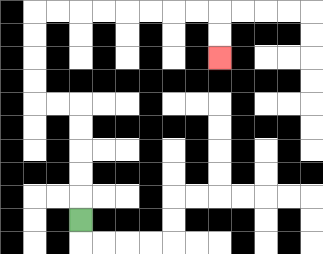{'start': '[3, 9]', 'end': '[9, 2]', 'path_directions': 'U,U,U,U,U,L,L,U,U,U,U,R,R,R,R,R,R,R,R,D,D', 'path_coordinates': '[[3, 9], [3, 8], [3, 7], [3, 6], [3, 5], [3, 4], [2, 4], [1, 4], [1, 3], [1, 2], [1, 1], [1, 0], [2, 0], [3, 0], [4, 0], [5, 0], [6, 0], [7, 0], [8, 0], [9, 0], [9, 1], [9, 2]]'}